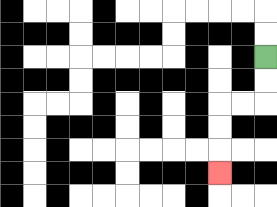{'start': '[11, 2]', 'end': '[9, 7]', 'path_directions': 'D,D,L,L,D,D,D', 'path_coordinates': '[[11, 2], [11, 3], [11, 4], [10, 4], [9, 4], [9, 5], [9, 6], [9, 7]]'}